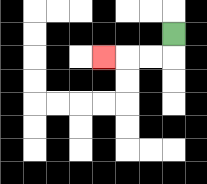{'start': '[7, 1]', 'end': '[4, 2]', 'path_directions': 'D,L,L,L', 'path_coordinates': '[[7, 1], [7, 2], [6, 2], [5, 2], [4, 2]]'}